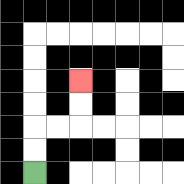{'start': '[1, 7]', 'end': '[3, 3]', 'path_directions': 'U,U,R,R,U,U', 'path_coordinates': '[[1, 7], [1, 6], [1, 5], [2, 5], [3, 5], [3, 4], [3, 3]]'}